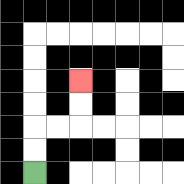{'start': '[1, 7]', 'end': '[3, 3]', 'path_directions': 'U,U,R,R,U,U', 'path_coordinates': '[[1, 7], [1, 6], [1, 5], [2, 5], [3, 5], [3, 4], [3, 3]]'}